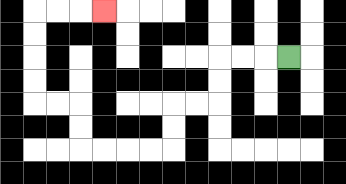{'start': '[12, 2]', 'end': '[4, 0]', 'path_directions': 'L,L,L,D,D,L,L,D,D,L,L,L,L,U,U,L,L,U,U,U,U,R,R,R', 'path_coordinates': '[[12, 2], [11, 2], [10, 2], [9, 2], [9, 3], [9, 4], [8, 4], [7, 4], [7, 5], [7, 6], [6, 6], [5, 6], [4, 6], [3, 6], [3, 5], [3, 4], [2, 4], [1, 4], [1, 3], [1, 2], [1, 1], [1, 0], [2, 0], [3, 0], [4, 0]]'}